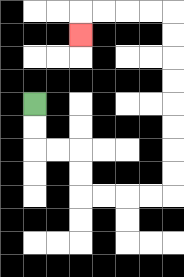{'start': '[1, 4]', 'end': '[3, 1]', 'path_directions': 'D,D,R,R,D,D,R,R,R,R,U,U,U,U,U,U,U,U,L,L,L,L,D', 'path_coordinates': '[[1, 4], [1, 5], [1, 6], [2, 6], [3, 6], [3, 7], [3, 8], [4, 8], [5, 8], [6, 8], [7, 8], [7, 7], [7, 6], [7, 5], [7, 4], [7, 3], [7, 2], [7, 1], [7, 0], [6, 0], [5, 0], [4, 0], [3, 0], [3, 1]]'}